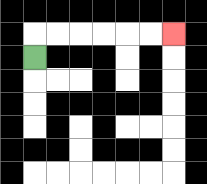{'start': '[1, 2]', 'end': '[7, 1]', 'path_directions': 'U,R,R,R,R,R,R', 'path_coordinates': '[[1, 2], [1, 1], [2, 1], [3, 1], [4, 1], [5, 1], [6, 1], [7, 1]]'}